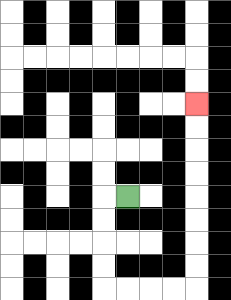{'start': '[5, 8]', 'end': '[8, 4]', 'path_directions': 'L,D,D,D,D,R,R,R,R,U,U,U,U,U,U,U,U', 'path_coordinates': '[[5, 8], [4, 8], [4, 9], [4, 10], [4, 11], [4, 12], [5, 12], [6, 12], [7, 12], [8, 12], [8, 11], [8, 10], [8, 9], [8, 8], [8, 7], [8, 6], [8, 5], [8, 4]]'}